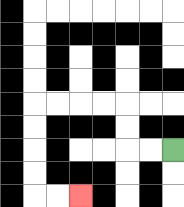{'start': '[7, 6]', 'end': '[3, 8]', 'path_directions': 'L,L,U,U,L,L,L,L,D,D,D,D,R,R', 'path_coordinates': '[[7, 6], [6, 6], [5, 6], [5, 5], [5, 4], [4, 4], [3, 4], [2, 4], [1, 4], [1, 5], [1, 6], [1, 7], [1, 8], [2, 8], [3, 8]]'}